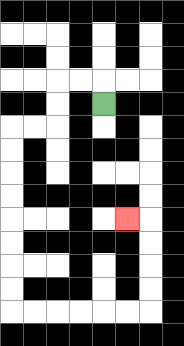{'start': '[4, 4]', 'end': '[5, 9]', 'path_directions': 'U,L,L,D,D,L,L,D,D,D,D,D,D,D,D,R,R,R,R,R,R,U,U,U,U,L', 'path_coordinates': '[[4, 4], [4, 3], [3, 3], [2, 3], [2, 4], [2, 5], [1, 5], [0, 5], [0, 6], [0, 7], [0, 8], [0, 9], [0, 10], [0, 11], [0, 12], [0, 13], [1, 13], [2, 13], [3, 13], [4, 13], [5, 13], [6, 13], [6, 12], [6, 11], [6, 10], [6, 9], [5, 9]]'}